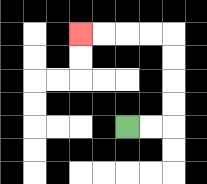{'start': '[5, 5]', 'end': '[3, 1]', 'path_directions': 'R,R,U,U,U,U,L,L,L,L', 'path_coordinates': '[[5, 5], [6, 5], [7, 5], [7, 4], [7, 3], [7, 2], [7, 1], [6, 1], [5, 1], [4, 1], [3, 1]]'}